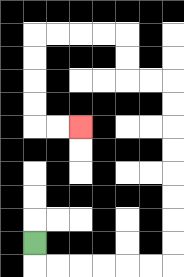{'start': '[1, 10]', 'end': '[3, 5]', 'path_directions': 'D,R,R,R,R,R,R,U,U,U,U,U,U,U,U,L,L,U,U,L,L,L,L,D,D,D,D,R,R', 'path_coordinates': '[[1, 10], [1, 11], [2, 11], [3, 11], [4, 11], [5, 11], [6, 11], [7, 11], [7, 10], [7, 9], [7, 8], [7, 7], [7, 6], [7, 5], [7, 4], [7, 3], [6, 3], [5, 3], [5, 2], [5, 1], [4, 1], [3, 1], [2, 1], [1, 1], [1, 2], [1, 3], [1, 4], [1, 5], [2, 5], [3, 5]]'}